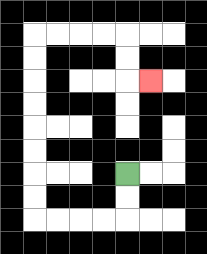{'start': '[5, 7]', 'end': '[6, 3]', 'path_directions': 'D,D,L,L,L,L,U,U,U,U,U,U,U,U,R,R,R,R,D,D,R', 'path_coordinates': '[[5, 7], [5, 8], [5, 9], [4, 9], [3, 9], [2, 9], [1, 9], [1, 8], [1, 7], [1, 6], [1, 5], [1, 4], [1, 3], [1, 2], [1, 1], [2, 1], [3, 1], [4, 1], [5, 1], [5, 2], [5, 3], [6, 3]]'}